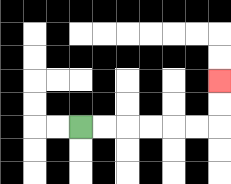{'start': '[3, 5]', 'end': '[9, 3]', 'path_directions': 'R,R,R,R,R,R,U,U', 'path_coordinates': '[[3, 5], [4, 5], [5, 5], [6, 5], [7, 5], [8, 5], [9, 5], [9, 4], [9, 3]]'}